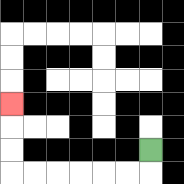{'start': '[6, 6]', 'end': '[0, 4]', 'path_directions': 'D,L,L,L,L,L,L,U,U,U', 'path_coordinates': '[[6, 6], [6, 7], [5, 7], [4, 7], [3, 7], [2, 7], [1, 7], [0, 7], [0, 6], [0, 5], [0, 4]]'}